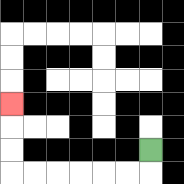{'start': '[6, 6]', 'end': '[0, 4]', 'path_directions': 'D,L,L,L,L,L,L,U,U,U', 'path_coordinates': '[[6, 6], [6, 7], [5, 7], [4, 7], [3, 7], [2, 7], [1, 7], [0, 7], [0, 6], [0, 5], [0, 4]]'}